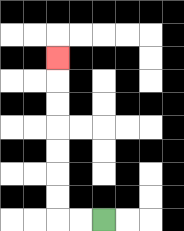{'start': '[4, 9]', 'end': '[2, 2]', 'path_directions': 'L,L,U,U,U,U,U,U,U', 'path_coordinates': '[[4, 9], [3, 9], [2, 9], [2, 8], [2, 7], [2, 6], [2, 5], [2, 4], [2, 3], [2, 2]]'}